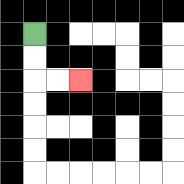{'start': '[1, 1]', 'end': '[3, 3]', 'path_directions': 'D,D,R,R', 'path_coordinates': '[[1, 1], [1, 2], [1, 3], [2, 3], [3, 3]]'}